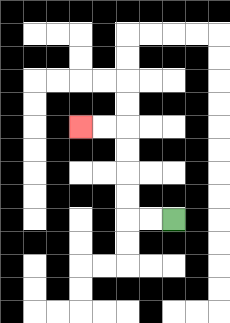{'start': '[7, 9]', 'end': '[3, 5]', 'path_directions': 'L,L,U,U,U,U,L,L', 'path_coordinates': '[[7, 9], [6, 9], [5, 9], [5, 8], [5, 7], [5, 6], [5, 5], [4, 5], [3, 5]]'}